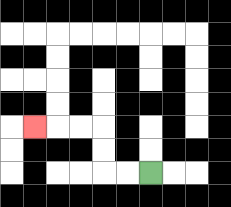{'start': '[6, 7]', 'end': '[1, 5]', 'path_directions': 'L,L,U,U,L,L,L', 'path_coordinates': '[[6, 7], [5, 7], [4, 7], [4, 6], [4, 5], [3, 5], [2, 5], [1, 5]]'}